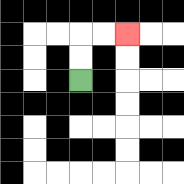{'start': '[3, 3]', 'end': '[5, 1]', 'path_directions': 'U,U,R,R', 'path_coordinates': '[[3, 3], [3, 2], [3, 1], [4, 1], [5, 1]]'}